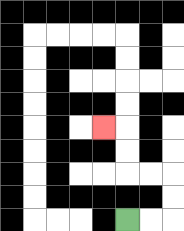{'start': '[5, 9]', 'end': '[4, 5]', 'path_directions': 'R,R,U,U,L,L,U,U,L', 'path_coordinates': '[[5, 9], [6, 9], [7, 9], [7, 8], [7, 7], [6, 7], [5, 7], [5, 6], [5, 5], [4, 5]]'}